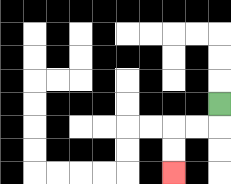{'start': '[9, 4]', 'end': '[7, 7]', 'path_directions': 'D,L,L,D,D', 'path_coordinates': '[[9, 4], [9, 5], [8, 5], [7, 5], [7, 6], [7, 7]]'}